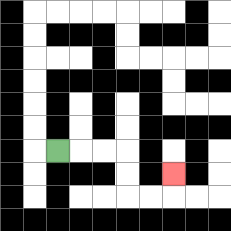{'start': '[2, 6]', 'end': '[7, 7]', 'path_directions': 'R,R,R,D,D,R,R,U', 'path_coordinates': '[[2, 6], [3, 6], [4, 6], [5, 6], [5, 7], [5, 8], [6, 8], [7, 8], [7, 7]]'}